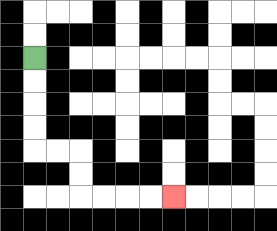{'start': '[1, 2]', 'end': '[7, 8]', 'path_directions': 'D,D,D,D,R,R,D,D,R,R,R,R', 'path_coordinates': '[[1, 2], [1, 3], [1, 4], [1, 5], [1, 6], [2, 6], [3, 6], [3, 7], [3, 8], [4, 8], [5, 8], [6, 8], [7, 8]]'}